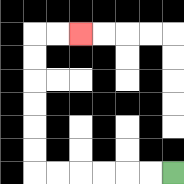{'start': '[7, 7]', 'end': '[3, 1]', 'path_directions': 'L,L,L,L,L,L,U,U,U,U,U,U,R,R', 'path_coordinates': '[[7, 7], [6, 7], [5, 7], [4, 7], [3, 7], [2, 7], [1, 7], [1, 6], [1, 5], [1, 4], [1, 3], [1, 2], [1, 1], [2, 1], [3, 1]]'}